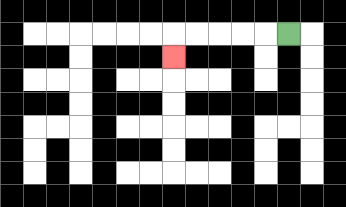{'start': '[12, 1]', 'end': '[7, 2]', 'path_directions': 'L,L,L,L,L,D', 'path_coordinates': '[[12, 1], [11, 1], [10, 1], [9, 1], [8, 1], [7, 1], [7, 2]]'}